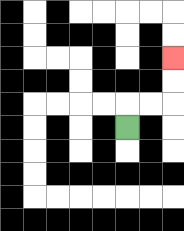{'start': '[5, 5]', 'end': '[7, 2]', 'path_directions': 'U,R,R,U,U', 'path_coordinates': '[[5, 5], [5, 4], [6, 4], [7, 4], [7, 3], [7, 2]]'}